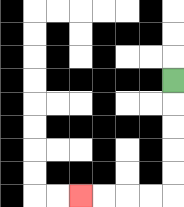{'start': '[7, 3]', 'end': '[3, 8]', 'path_directions': 'D,D,D,D,D,L,L,L,L', 'path_coordinates': '[[7, 3], [7, 4], [7, 5], [7, 6], [7, 7], [7, 8], [6, 8], [5, 8], [4, 8], [3, 8]]'}